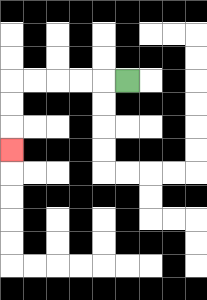{'start': '[5, 3]', 'end': '[0, 6]', 'path_directions': 'L,L,L,L,L,D,D,D', 'path_coordinates': '[[5, 3], [4, 3], [3, 3], [2, 3], [1, 3], [0, 3], [0, 4], [0, 5], [0, 6]]'}